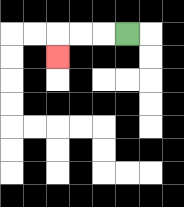{'start': '[5, 1]', 'end': '[2, 2]', 'path_directions': 'L,L,L,D', 'path_coordinates': '[[5, 1], [4, 1], [3, 1], [2, 1], [2, 2]]'}